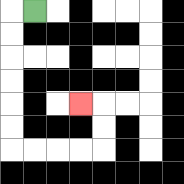{'start': '[1, 0]', 'end': '[3, 4]', 'path_directions': 'L,D,D,D,D,D,D,R,R,R,R,U,U,L', 'path_coordinates': '[[1, 0], [0, 0], [0, 1], [0, 2], [0, 3], [0, 4], [0, 5], [0, 6], [1, 6], [2, 6], [3, 6], [4, 6], [4, 5], [4, 4], [3, 4]]'}